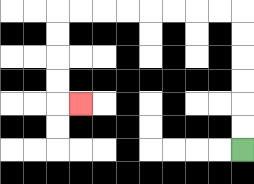{'start': '[10, 6]', 'end': '[3, 4]', 'path_directions': 'U,U,U,U,U,U,L,L,L,L,L,L,L,L,D,D,D,D,R', 'path_coordinates': '[[10, 6], [10, 5], [10, 4], [10, 3], [10, 2], [10, 1], [10, 0], [9, 0], [8, 0], [7, 0], [6, 0], [5, 0], [4, 0], [3, 0], [2, 0], [2, 1], [2, 2], [2, 3], [2, 4], [3, 4]]'}